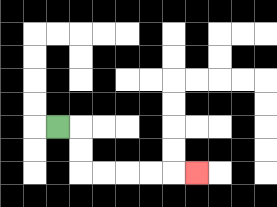{'start': '[2, 5]', 'end': '[8, 7]', 'path_directions': 'R,D,D,R,R,R,R,R', 'path_coordinates': '[[2, 5], [3, 5], [3, 6], [3, 7], [4, 7], [5, 7], [6, 7], [7, 7], [8, 7]]'}